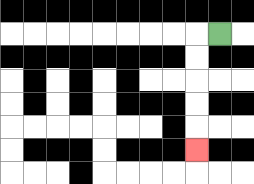{'start': '[9, 1]', 'end': '[8, 6]', 'path_directions': 'L,D,D,D,D,D', 'path_coordinates': '[[9, 1], [8, 1], [8, 2], [8, 3], [8, 4], [8, 5], [8, 6]]'}